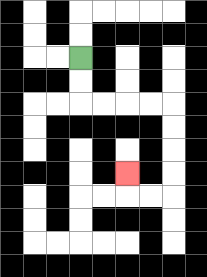{'start': '[3, 2]', 'end': '[5, 7]', 'path_directions': 'D,D,R,R,R,R,D,D,D,D,L,L,U', 'path_coordinates': '[[3, 2], [3, 3], [3, 4], [4, 4], [5, 4], [6, 4], [7, 4], [7, 5], [7, 6], [7, 7], [7, 8], [6, 8], [5, 8], [5, 7]]'}